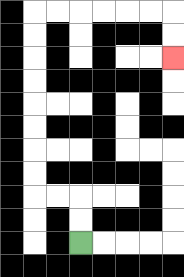{'start': '[3, 10]', 'end': '[7, 2]', 'path_directions': 'U,U,L,L,U,U,U,U,U,U,U,U,R,R,R,R,R,R,D,D', 'path_coordinates': '[[3, 10], [3, 9], [3, 8], [2, 8], [1, 8], [1, 7], [1, 6], [1, 5], [1, 4], [1, 3], [1, 2], [1, 1], [1, 0], [2, 0], [3, 0], [4, 0], [5, 0], [6, 0], [7, 0], [7, 1], [7, 2]]'}